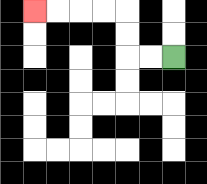{'start': '[7, 2]', 'end': '[1, 0]', 'path_directions': 'L,L,U,U,L,L,L,L', 'path_coordinates': '[[7, 2], [6, 2], [5, 2], [5, 1], [5, 0], [4, 0], [3, 0], [2, 0], [1, 0]]'}